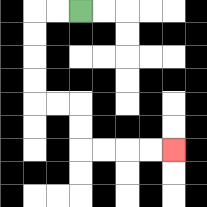{'start': '[3, 0]', 'end': '[7, 6]', 'path_directions': 'L,L,D,D,D,D,R,R,D,D,R,R,R,R', 'path_coordinates': '[[3, 0], [2, 0], [1, 0], [1, 1], [1, 2], [1, 3], [1, 4], [2, 4], [3, 4], [3, 5], [3, 6], [4, 6], [5, 6], [6, 6], [7, 6]]'}